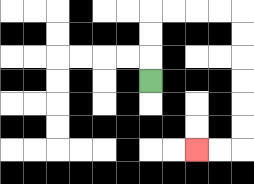{'start': '[6, 3]', 'end': '[8, 6]', 'path_directions': 'U,U,U,R,R,R,R,D,D,D,D,D,D,L,L', 'path_coordinates': '[[6, 3], [6, 2], [6, 1], [6, 0], [7, 0], [8, 0], [9, 0], [10, 0], [10, 1], [10, 2], [10, 3], [10, 4], [10, 5], [10, 6], [9, 6], [8, 6]]'}